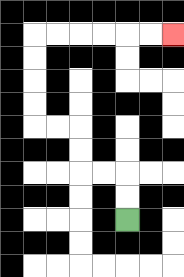{'start': '[5, 9]', 'end': '[7, 1]', 'path_directions': 'U,U,L,L,U,U,L,L,U,U,U,U,R,R,R,R,R,R', 'path_coordinates': '[[5, 9], [5, 8], [5, 7], [4, 7], [3, 7], [3, 6], [3, 5], [2, 5], [1, 5], [1, 4], [1, 3], [1, 2], [1, 1], [2, 1], [3, 1], [4, 1], [5, 1], [6, 1], [7, 1]]'}